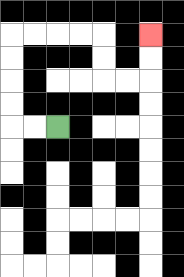{'start': '[2, 5]', 'end': '[6, 1]', 'path_directions': 'L,L,U,U,U,U,R,R,R,R,D,D,R,R,U,U', 'path_coordinates': '[[2, 5], [1, 5], [0, 5], [0, 4], [0, 3], [0, 2], [0, 1], [1, 1], [2, 1], [3, 1], [4, 1], [4, 2], [4, 3], [5, 3], [6, 3], [6, 2], [6, 1]]'}